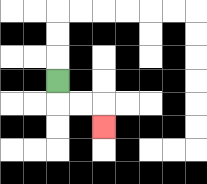{'start': '[2, 3]', 'end': '[4, 5]', 'path_directions': 'D,R,R,D', 'path_coordinates': '[[2, 3], [2, 4], [3, 4], [4, 4], [4, 5]]'}